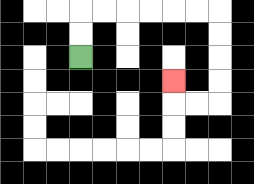{'start': '[3, 2]', 'end': '[7, 3]', 'path_directions': 'U,U,R,R,R,R,R,R,D,D,D,D,L,L,U', 'path_coordinates': '[[3, 2], [3, 1], [3, 0], [4, 0], [5, 0], [6, 0], [7, 0], [8, 0], [9, 0], [9, 1], [9, 2], [9, 3], [9, 4], [8, 4], [7, 4], [7, 3]]'}